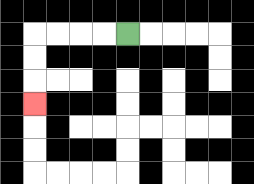{'start': '[5, 1]', 'end': '[1, 4]', 'path_directions': 'L,L,L,L,D,D,D', 'path_coordinates': '[[5, 1], [4, 1], [3, 1], [2, 1], [1, 1], [1, 2], [1, 3], [1, 4]]'}